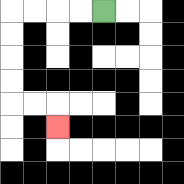{'start': '[4, 0]', 'end': '[2, 5]', 'path_directions': 'L,L,L,L,D,D,D,D,R,R,D', 'path_coordinates': '[[4, 0], [3, 0], [2, 0], [1, 0], [0, 0], [0, 1], [0, 2], [0, 3], [0, 4], [1, 4], [2, 4], [2, 5]]'}